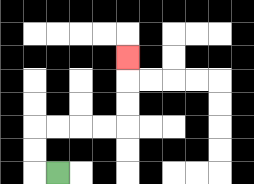{'start': '[2, 7]', 'end': '[5, 2]', 'path_directions': 'L,U,U,R,R,R,R,U,U,U', 'path_coordinates': '[[2, 7], [1, 7], [1, 6], [1, 5], [2, 5], [3, 5], [4, 5], [5, 5], [5, 4], [5, 3], [5, 2]]'}